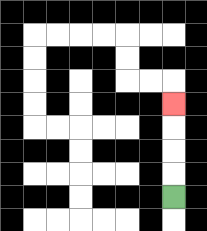{'start': '[7, 8]', 'end': '[7, 4]', 'path_directions': 'U,U,U,U', 'path_coordinates': '[[7, 8], [7, 7], [7, 6], [7, 5], [7, 4]]'}